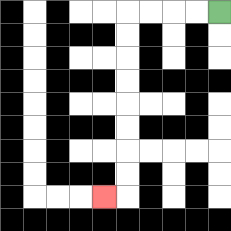{'start': '[9, 0]', 'end': '[4, 8]', 'path_directions': 'L,L,L,L,D,D,D,D,D,D,D,D,L', 'path_coordinates': '[[9, 0], [8, 0], [7, 0], [6, 0], [5, 0], [5, 1], [5, 2], [5, 3], [5, 4], [5, 5], [5, 6], [5, 7], [5, 8], [4, 8]]'}